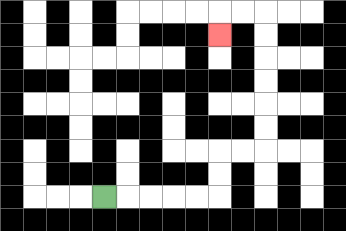{'start': '[4, 8]', 'end': '[9, 1]', 'path_directions': 'R,R,R,R,R,U,U,R,R,U,U,U,U,U,U,L,L,D', 'path_coordinates': '[[4, 8], [5, 8], [6, 8], [7, 8], [8, 8], [9, 8], [9, 7], [9, 6], [10, 6], [11, 6], [11, 5], [11, 4], [11, 3], [11, 2], [11, 1], [11, 0], [10, 0], [9, 0], [9, 1]]'}